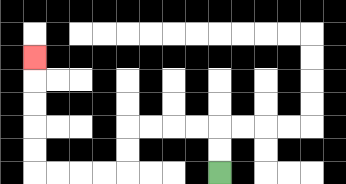{'start': '[9, 7]', 'end': '[1, 2]', 'path_directions': 'U,U,L,L,L,L,D,D,L,L,L,L,U,U,U,U,U', 'path_coordinates': '[[9, 7], [9, 6], [9, 5], [8, 5], [7, 5], [6, 5], [5, 5], [5, 6], [5, 7], [4, 7], [3, 7], [2, 7], [1, 7], [1, 6], [1, 5], [1, 4], [1, 3], [1, 2]]'}